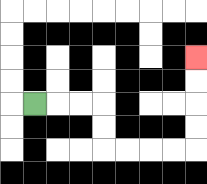{'start': '[1, 4]', 'end': '[8, 2]', 'path_directions': 'R,R,R,D,D,R,R,R,R,U,U,U,U', 'path_coordinates': '[[1, 4], [2, 4], [3, 4], [4, 4], [4, 5], [4, 6], [5, 6], [6, 6], [7, 6], [8, 6], [8, 5], [8, 4], [8, 3], [8, 2]]'}